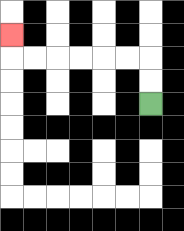{'start': '[6, 4]', 'end': '[0, 1]', 'path_directions': 'U,U,L,L,L,L,L,L,U', 'path_coordinates': '[[6, 4], [6, 3], [6, 2], [5, 2], [4, 2], [3, 2], [2, 2], [1, 2], [0, 2], [0, 1]]'}